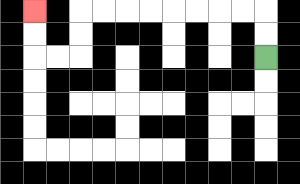{'start': '[11, 2]', 'end': '[1, 0]', 'path_directions': 'U,U,L,L,L,L,L,L,L,L,D,D,L,L,U,U', 'path_coordinates': '[[11, 2], [11, 1], [11, 0], [10, 0], [9, 0], [8, 0], [7, 0], [6, 0], [5, 0], [4, 0], [3, 0], [3, 1], [3, 2], [2, 2], [1, 2], [1, 1], [1, 0]]'}